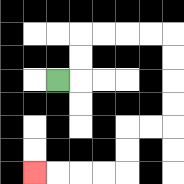{'start': '[2, 3]', 'end': '[1, 7]', 'path_directions': 'R,U,U,R,R,R,R,D,D,D,D,L,L,D,D,L,L,L,L', 'path_coordinates': '[[2, 3], [3, 3], [3, 2], [3, 1], [4, 1], [5, 1], [6, 1], [7, 1], [7, 2], [7, 3], [7, 4], [7, 5], [6, 5], [5, 5], [5, 6], [5, 7], [4, 7], [3, 7], [2, 7], [1, 7]]'}